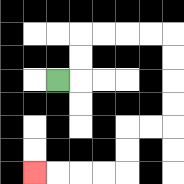{'start': '[2, 3]', 'end': '[1, 7]', 'path_directions': 'R,U,U,R,R,R,R,D,D,D,D,L,L,D,D,L,L,L,L', 'path_coordinates': '[[2, 3], [3, 3], [3, 2], [3, 1], [4, 1], [5, 1], [6, 1], [7, 1], [7, 2], [7, 3], [7, 4], [7, 5], [6, 5], [5, 5], [5, 6], [5, 7], [4, 7], [3, 7], [2, 7], [1, 7]]'}